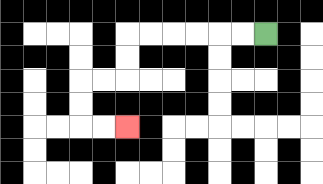{'start': '[11, 1]', 'end': '[5, 5]', 'path_directions': 'L,L,L,L,L,L,D,D,L,L,D,D,R,R', 'path_coordinates': '[[11, 1], [10, 1], [9, 1], [8, 1], [7, 1], [6, 1], [5, 1], [5, 2], [5, 3], [4, 3], [3, 3], [3, 4], [3, 5], [4, 5], [5, 5]]'}